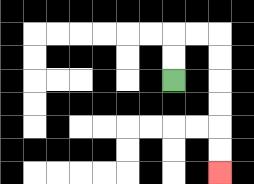{'start': '[7, 3]', 'end': '[9, 7]', 'path_directions': 'U,U,R,R,D,D,D,D,D,D', 'path_coordinates': '[[7, 3], [7, 2], [7, 1], [8, 1], [9, 1], [9, 2], [9, 3], [9, 4], [9, 5], [9, 6], [9, 7]]'}